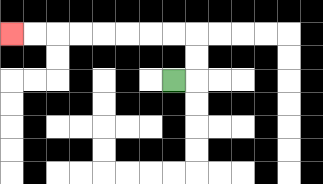{'start': '[7, 3]', 'end': '[0, 1]', 'path_directions': 'R,U,U,L,L,L,L,L,L,L,L', 'path_coordinates': '[[7, 3], [8, 3], [8, 2], [8, 1], [7, 1], [6, 1], [5, 1], [4, 1], [3, 1], [2, 1], [1, 1], [0, 1]]'}